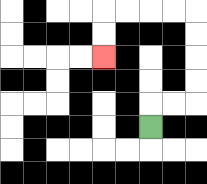{'start': '[6, 5]', 'end': '[4, 2]', 'path_directions': 'U,R,R,U,U,U,U,L,L,L,L,D,D', 'path_coordinates': '[[6, 5], [6, 4], [7, 4], [8, 4], [8, 3], [8, 2], [8, 1], [8, 0], [7, 0], [6, 0], [5, 0], [4, 0], [4, 1], [4, 2]]'}